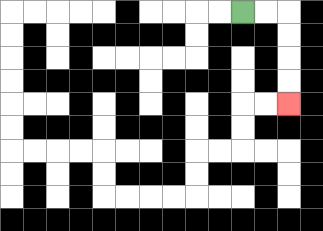{'start': '[10, 0]', 'end': '[12, 4]', 'path_directions': 'R,R,D,D,D,D', 'path_coordinates': '[[10, 0], [11, 0], [12, 0], [12, 1], [12, 2], [12, 3], [12, 4]]'}